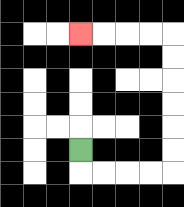{'start': '[3, 6]', 'end': '[3, 1]', 'path_directions': 'D,R,R,R,R,U,U,U,U,U,U,L,L,L,L', 'path_coordinates': '[[3, 6], [3, 7], [4, 7], [5, 7], [6, 7], [7, 7], [7, 6], [7, 5], [7, 4], [7, 3], [7, 2], [7, 1], [6, 1], [5, 1], [4, 1], [3, 1]]'}